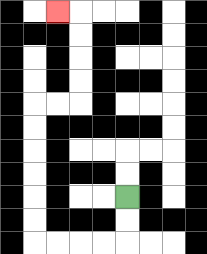{'start': '[5, 8]', 'end': '[2, 0]', 'path_directions': 'D,D,L,L,L,L,U,U,U,U,U,U,R,R,U,U,U,U,L', 'path_coordinates': '[[5, 8], [5, 9], [5, 10], [4, 10], [3, 10], [2, 10], [1, 10], [1, 9], [1, 8], [1, 7], [1, 6], [1, 5], [1, 4], [2, 4], [3, 4], [3, 3], [3, 2], [3, 1], [3, 0], [2, 0]]'}